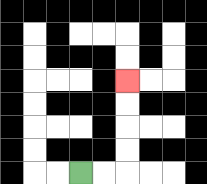{'start': '[3, 7]', 'end': '[5, 3]', 'path_directions': 'R,R,U,U,U,U', 'path_coordinates': '[[3, 7], [4, 7], [5, 7], [5, 6], [5, 5], [5, 4], [5, 3]]'}